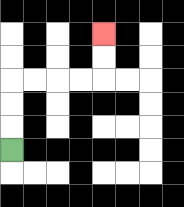{'start': '[0, 6]', 'end': '[4, 1]', 'path_directions': 'U,U,U,R,R,R,R,U,U', 'path_coordinates': '[[0, 6], [0, 5], [0, 4], [0, 3], [1, 3], [2, 3], [3, 3], [4, 3], [4, 2], [4, 1]]'}